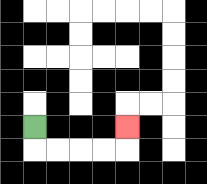{'start': '[1, 5]', 'end': '[5, 5]', 'path_directions': 'D,R,R,R,R,U', 'path_coordinates': '[[1, 5], [1, 6], [2, 6], [3, 6], [4, 6], [5, 6], [5, 5]]'}